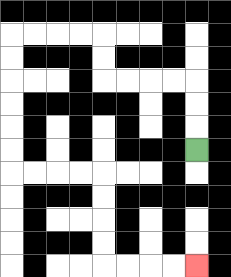{'start': '[8, 6]', 'end': '[8, 11]', 'path_directions': 'U,U,U,L,L,L,L,U,U,L,L,L,L,D,D,D,D,D,D,R,R,R,R,D,D,D,D,R,R,R,R', 'path_coordinates': '[[8, 6], [8, 5], [8, 4], [8, 3], [7, 3], [6, 3], [5, 3], [4, 3], [4, 2], [4, 1], [3, 1], [2, 1], [1, 1], [0, 1], [0, 2], [0, 3], [0, 4], [0, 5], [0, 6], [0, 7], [1, 7], [2, 7], [3, 7], [4, 7], [4, 8], [4, 9], [4, 10], [4, 11], [5, 11], [6, 11], [7, 11], [8, 11]]'}